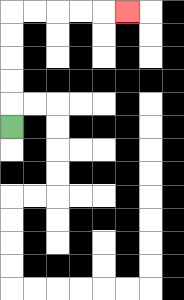{'start': '[0, 5]', 'end': '[5, 0]', 'path_directions': 'U,U,U,U,U,R,R,R,R,R', 'path_coordinates': '[[0, 5], [0, 4], [0, 3], [0, 2], [0, 1], [0, 0], [1, 0], [2, 0], [3, 0], [4, 0], [5, 0]]'}